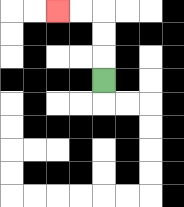{'start': '[4, 3]', 'end': '[2, 0]', 'path_directions': 'U,U,U,L,L', 'path_coordinates': '[[4, 3], [4, 2], [4, 1], [4, 0], [3, 0], [2, 0]]'}